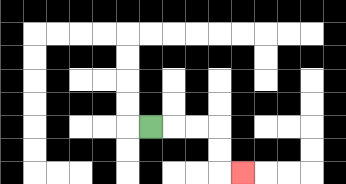{'start': '[6, 5]', 'end': '[10, 7]', 'path_directions': 'R,R,R,D,D,R', 'path_coordinates': '[[6, 5], [7, 5], [8, 5], [9, 5], [9, 6], [9, 7], [10, 7]]'}